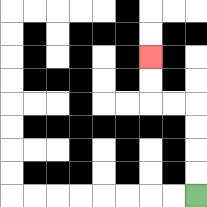{'start': '[8, 8]', 'end': '[6, 2]', 'path_directions': 'U,U,U,U,L,L,U,U', 'path_coordinates': '[[8, 8], [8, 7], [8, 6], [8, 5], [8, 4], [7, 4], [6, 4], [6, 3], [6, 2]]'}